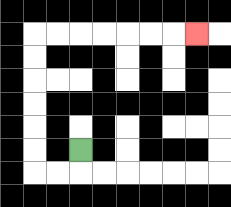{'start': '[3, 6]', 'end': '[8, 1]', 'path_directions': 'D,L,L,U,U,U,U,U,U,R,R,R,R,R,R,R', 'path_coordinates': '[[3, 6], [3, 7], [2, 7], [1, 7], [1, 6], [1, 5], [1, 4], [1, 3], [1, 2], [1, 1], [2, 1], [3, 1], [4, 1], [5, 1], [6, 1], [7, 1], [8, 1]]'}